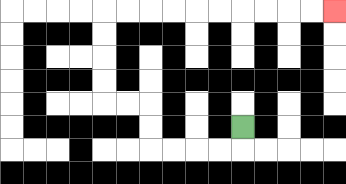{'start': '[10, 5]', 'end': '[14, 0]', 'path_directions': 'D,L,L,L,L,U,U,L,L,U,U,U,U,R,R,R,R,R,R,R,R,R,R', 'path_coordinates': '[[10, 5], [10, 6], [9, 6], [8, 6], [7, 6], [6, 6], [6, 5], [6, 4], [5, 4], [4, 4], [4, 3], [4, 2], [4, 1], [4, 0], [5, 0], [6, 0], [7, 0], [8, 0], [9, 0], [10, 0], [11, 0], [12, 0], [13, 0], [14, 0]]'}